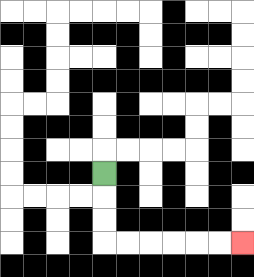{'start': '[4, 7]', 'end': '[10, 10]', 'path_directions': 'D,D,D,R,R,R,R,R,R', 'path_coordinates': '[[4, 7], [4, 8], [4, 9], [4, 10], [5, 10], [6, 10], [7, 10], [8, 10], [9, 10], [10, 10]]'}